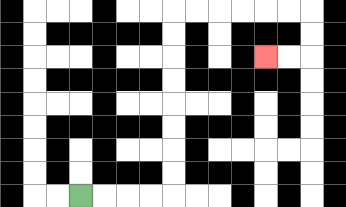{'start': '[3, 8]', 'end': '[11, 2]', 'path_directions': 'R,R,R,R,U,U,U,U,U,U,U,U,R,R,R,R,R,R,D,D,L,L', 'path_coordinates': '[[3, 8], [4, 8], [5, 8], [6, 8], [7, 8], [7, 7], [7, 6], [7, 5], [7, 4], [7, 3], [7, 2], [7, 1], [7, 0], [8, 0], [9, 0], [10, 0], [11, 0], [12, 0], [13, 0], [13, 1], [13, 2], [12, 2], [11, 2]]'}